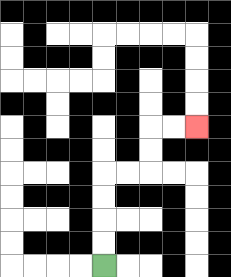{'start': '[4, 11]', 'end': '[8, 5]', 'path_directions': 'U,U,U,U,R,R,U,U,R,R', 'path_coordinates': '[[4, 11], [4, 10], [4, 9], [4, 8], [4, 7], [5, 7], [6, 7], [6, 6], [6, 5], [7, 5], [8, 5]]'}